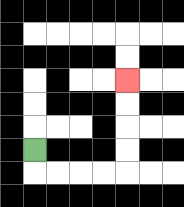{'start': '[1, 6]', 'end': '[5, 3]', 'path_directions': 'D,R,R,R,R,U,U,U,U', 'path_coordinates': '[[1, 6], [1, 7], [2, 7], [3, 7], [4, 7], [5, 7], [5, 6], [5, 5], [5, 4], [5, 3]]'}